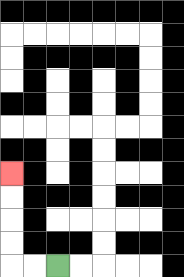{'start': '[2, 11]', 'end': '[0, 7]', 'path_directions': 'L,L,U,U,U,U', 'path_coordinates': '[[2, 11], [1, 11], [0, 11], [0, 10], [0, 9], [0, 8], [0, 7]]'}